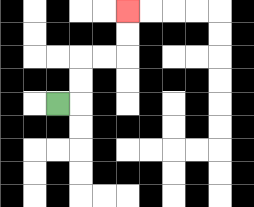{'start': '[2, 4]', 'end': '[5, 0]', 'path_directions': 'R,U,U,R,R,U,U', 'path_coordinates': '[[2, 4], [3, 4], [3, 3], [3, 2], [4, 2], [5, 2], [5, 1], [5, 0]]'}